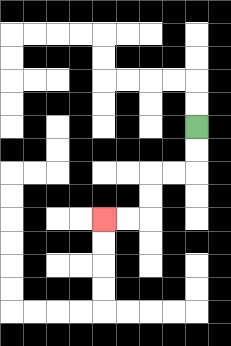{'start': '[8, 5]', 'end': '[4, 9]', 'path_directions': 'D,D,L,L,D,D,L,L', 'path_coordinates': '[[8, 5], [8, 6], [8, 7], [7, 7], [6, 7], [6, 8], [6, 9], [5, 9], [4, 9]]'}